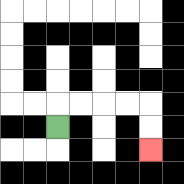{'start': '[2, 5]', 'end': '[6, 6]', 'path_directions': 'U,R,R,R,R,D,D', 'path_coordinates': '[[2, 5], [2, 4], [3, 4], [4, 4], [5, 4], [6, 4], [6, 5], [6, 6]]'}